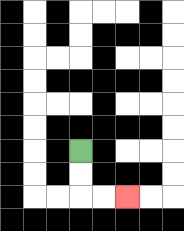{'start': '[3, 6]', 'end': '[5, 8]', 'path_directions': 'D,D,R,R', 'path_coordinates': '[[3, 6], [3, 7], [3, 8], [4, 8], [5, 8]]'}